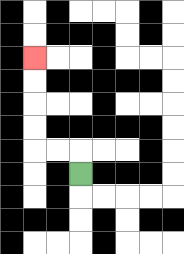{'start': '[3, 7]', 'end': '[1, 2]', 'path_directions': 'U,L,L,U,U,U,U', 'path_coordinates': '[[3, 7], [3, 6], [2, 6], [1, 6], [1, 5], [1, 4], [1, 3], [1, 2]]'}